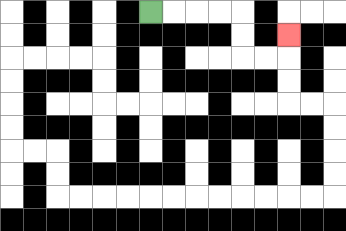{'start': '[6, 0]', 'end': '[12, 1]', 'path_directions': 'R,R,R,R,D,D,R,R,U', 'path_coordinates': '[[6, 0], [7, 0], [8, 0], [9, 0], [10, 0], [10, 1], [10, 2], [11, 2], [12, 2], [12, 1]]'}